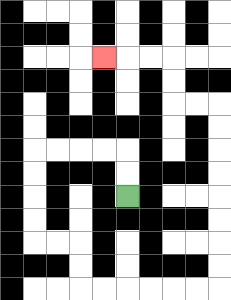{'start': '[5, 8]', 'end': '[4, 2]', 'path_directions': 'U,U,L,L,L,L,D,D,D,D,R,R,D,D,R,R,R,R,R,R,U,U,U,U,U,U,U,U,L,L,U,U,L,L,L', 'path_coordinates': '[[5, 8], [5, 7], [5, 6], [4, 6], [3, 6], [2, 6], [1, 6], [1, 7], [1, 8], [1, 9], [1, 10], [2, 10], [3, 10], [3, 11], [3, 12], [4, 12], [5, 12], [6, 12], [7, 12], [8, 12], [9, 12], [9, 11], [9, 10], [9, 9], [9, 8], [9, 7], [9, 6], [9, 5], [9, 4], [8, 4], [7, 4], [7, 3], [7, 2], [6, 2], [5, 2], [4, 2]]'}